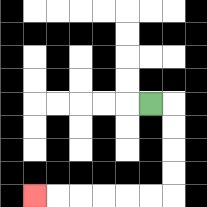{'start': '[6, 4]', 'end': '[1, 8]', 'path_directions': 'R,D,D,D,D,L,L,L,L,L,L', 'path_coordinates': '[[6, 4], [7, 4], [7, 5], [7, 6], [7, 7], [7, 8], [6, 8], [5, 8], [4, 8], [3, 8], [2, 8], [1, 8]]'}